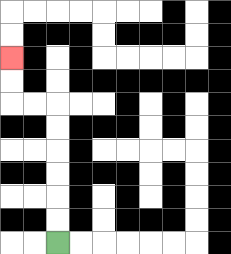{'start': '[2, 10]', 'end': '[0, 2]', 'path_directions': 'U,U,U,U,U,U,L,L,U,U', 'path_coordinates': '[[2, 10], [2, 9], [2, 8], [2, 7], [2, 6], [2, 5], [2, 4], [1, 4], [0, 4], [0, 3], [0, 2]]'}